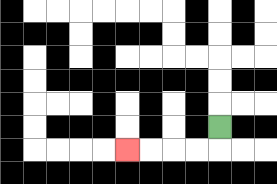{'start': '[9, 5]', 'end': '[5, 6]', 'path_directions': 'D,L,L,L,L', 'path_coordinates': '[[9, 5], [9, 6], [8, 6], [7, 6], [6, 6], [5, 6]]'}